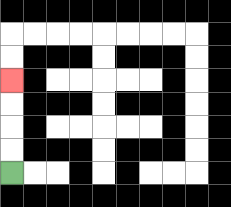{'start': '[0, 7]', 'end': '[0, 3]', 'path_directions': 'U,U,U,U', 'path_coordinates': '[[0, 7], [0, 6], [0, 5], [0, 4], [0, 3]]'}